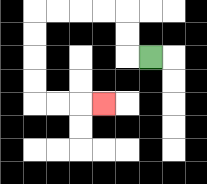{'start': '[6, 2]', 'end': '[4, 4]', 'path_directions': 'L,U,U,L,L,L,L,D,D,D,D,R,R,R', 'path_coordinates': '[[6, 2], [5, 2], [5, 1], [5, 0], [4, 0], [3, 0], [2, 0], [1, 0], [1, 1], [1, 2], [1, 3], [1, 4], [2, 4], [3, 4], [4, 4]]'}